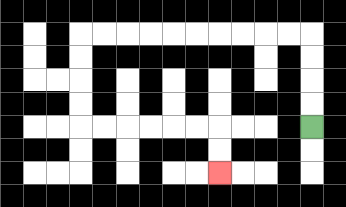{'start': '[13, 5]', 'end': '[9, 7]', 'path_directions': 'U,U,U,U,L,L,L,L,L,L,L,L,L,L,D,D,D,D,R,R,R,R,R,R,D,D', 'path_coordinates': '[[13, 5], [13, 4], [13, 3], [13, 2], [13, 1], [12, 1], [11, 1], [10, 1], [9, 1], [8, 1], [7, 1], [6, 1], [5, 1], [4, 1], [3, 1], [3, 2], [3, 3], [3, 4], [3, 5], [4, 5], [5, 5], [6, 5], [7, 5], [8, 5], [9, 5], [9, 6], [9, 7]]'}